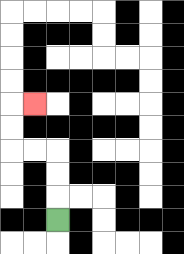{'start': '[2, 9]', 'end': '[1, 4]', 'path_directions': 'U,U,U,L,L,U,U,R', 'path_coordinates': '[[2, 9], [2, 8], [2, 7], [2, 6], [1, 6], [0, 6], [0, 5], [0, 4], [1, 4]]'}